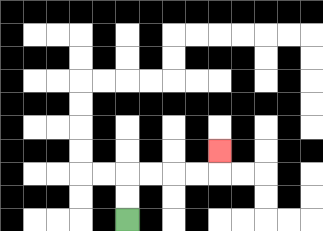{'start': '[5, 9]', 'end': '[9, 6]', 'path_directions': 'U,U,R,R,R,R,U', 'path_coordinates': '[[5, 9], [5, 8], [5, 7], [6, 7], [7, 7], [8, 7], [9, 7], [9, 6]]'}